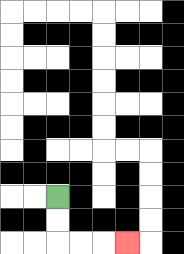{'start': '[2, 8]', 'end': '[5, 10]', 'path_directions': 'D,D,R,R,R', 'path_coordinates': '[[2, 8], [2, 9], [2, 10], [3, 10], [4, 10], [5, 10]]'}